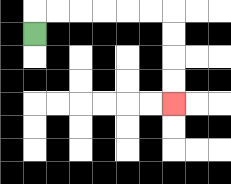{'start': '[1, 1]', 'end': '[7, 4]', 'path_directions': 'U,R,R,R,R,R,R,D,D,D,D', 'path_coordinates': '[[1, 1], [1, 0], [2, 0], [3, 0], [4, 0], [5, 0], [6, 0], [7, 0], [7, 1], [7, 2], [7, 3], [7, 4]]'}